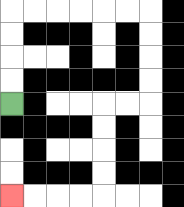{'start': '[0, 4]', 'end': '[0, 8]', 'path_directions': 'U,U,U,U,R,R,R,R,R,R,D,D,D,D,L,L,D,D,D,D,L,L,L,L', 'path_coordinates': '[[0, 4], [0, 3], [0, 2], [0, 1], [0, 0], [1, 0], [2, 0], [3, 0], [4, 0], [5, 0], [6, 0], [6, 1], [6, 2], [6, 3], [6, 4], [5, 4], [4, 4], [4, 5], [4, 6], [4, 7], [4, 8], [3, 8], [2, 8], [1, 8], [0, 8]]'}